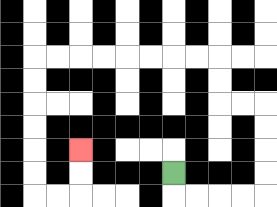{'start': '[7, 7]', 'end': '[3, 6]', 'path_directions': 'D,R,R,R,R,U,U,U,U,L,L,U,U,L,L,L,L,L,L,L,L,D,D,D,D,D,D,R,R,U,U', 'path_coordinates': '[[7, 7], [7, 8], [8, 8], [9, 8], [10, 8], [11, 8], [11, 7], [11, 6], [11, 5], [11, 4], [10, 4], [9, 4], [9, 3], [9, 2], [8, 2], [7, 2], [6, 2], [5, 2], [4, 2], [3, 2], [2, 2], [1, 2], [1, 3], [1, 4], [1, 5], [1, 6], [1, 7], [1, 8], [2, 8], [3, 8], [3, 7], [3, 6]]'}